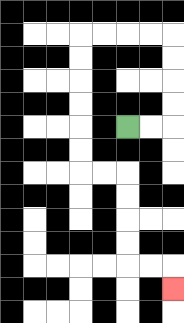{'start': '[5, 5]', 'end': '[7, 12]', 'path_directions': 'R,R,U,U,U,U,L,L,L,L,D,D,D,D,D,D,R,R,D,D,D,D,R,R,D', 'path_coordinates': '[[5, 5], [6, 5], [7, 5], [7, 4], [7, 3], [7, 2], [7, 1], [6, 1], [5, 1], [4, 1], [3, 1], [3, 2], [3, 3], [3, 4], [3, 5], [3, 6], [3, 7], [4, 7], [5, 7], [5, 8], [5, 9], [5, 10], [5, 11], [6, 11], [7, 11], [7, 12]]'}